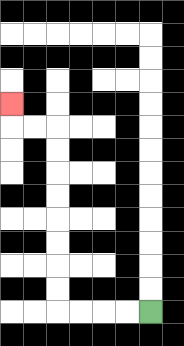{'start': '[6, 13]', 'end': '[0, 4]', 'path_directions': 'L,L,L,L,U,U,U,U,U,U,U,U,L,L,U', 'path_coordinates': '[[6, 13], [5, 13], [4, 13], [3, 13], [2, 13], [2, 12], [2, 11], [2, 10], [2, 9], [2, 8], [2, 7], [2, 6], [2, 5], [1, 5], [0, 5], [0, 4]]'}